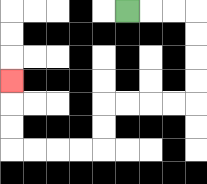{'start': '[5, 0]', 'end': '[0, 3]', 'path_directions': 'R,R,R,D,D,D,D,L,L,L,L,D,D,L,L,L,L,U,U,U', 'path_coordinates': '[[5, 0], [6, 0], [7, 0], [8, 0], [8, 1], [8, 2], [8, 3], [8, 4], [7, 4], [6, 4], [5, 4], [4, 4], [4, 5], [4, 6], [3, 6], [2, 6], [1, 6], [0, 6], [0, 5], [0, 4], [0, 3]]'}